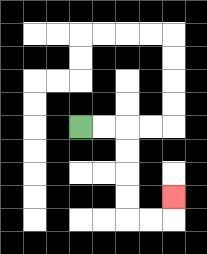{'start': '[3, 5]', 'end': '[7, 8]', 'path_directions': 'R,R,D,D,D,D,R,R,U', 'path_coordinates': '[[3, 5], [4, 5], [5, 5], [5, 6], [5, 7], [5, 8], [5, 9], [6, 9], [7, 9], [7, 8]]'}